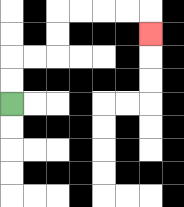{'start': '[0, 4]', 'end': '[6, 1]', 'path_directions': 'U,U,R,R,U,U,R,R,R,R,D', 'path_coordinates': '[[0, 4], [0, 3], [0, 2], [1, 2], [2, 2], [2, 1], [2, 0], [3, 0], [4, 0], [5, 0], [6, 0], [6, 1]]'}